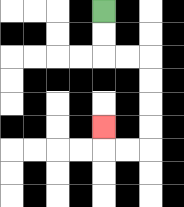{'start': '[4, 0]', 'end': '[4, 5]', 'path_directions': 'D,D,R,R,D,D,D,D,L,L,U', 'path_coordinates': '[[4, 0], [4, 1], [4, 2], [5, 2], [6, 2], [6, 3], [6, 4], [6, 5], [6, 6], [5, 6], [4, 6], [4, 5]]'}